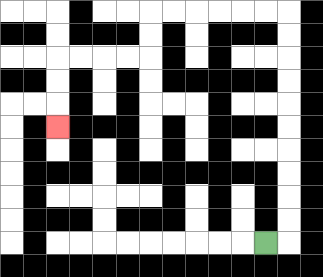{'start': '[11, 10]', 'end': '[2, 5]', 'path_directions': 'R,U,U,U,U,U,U,U,U,U,U,L,L,L,L,L,L,D,D,L,L,L,L,D,D,D', 'path_coordinates': '[[11, 10], [12, 10], [12, 9], [12, 8], [12, 7], [12, 6], [12, 5], [12, 4], [12, 3], [12, 2], [12, 1], [12, 0], [11, 0], [10, 0], [9, 0], [8, 0], [7, 0], [6, 0], [6, 1], [6, 2], [5, 2], [4, 2], [3, 2], [2, 2], [2, 3], [2, 4], [2, 5]]'}